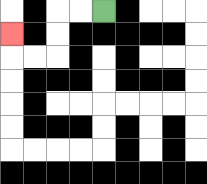{'start': '[4, 0]', 'end': '[0, 1]', 'path_directions': 'L,L,D,D,L,L,U', 'path_coordinates': '[[4, 0], [3, 0], [2, 0], [2, 1], [2, 2], [1, 2], [0, 2], [0, 1]]'}